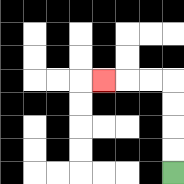{'start': '[7, 7]', 'end': '[4, 3]', 'path_directions': 'U,U,U,U,L,L,L', 'path_coordinates': '[[7, 7], [7, 6], [7, 5], [7, 4], [7, 3], [6, 3], [5, 3], [4, 3]]'}